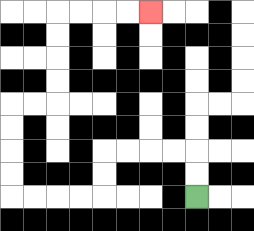{'start': '[8, 8]', 'end': '[6, 0]', 'path_directions': 'U,U,L,L,L,L,D,D,L,L,L,L,U,U,U,U,R,R,U,U,U,U,R,R,R,R', 'path_coordinates': '[[8, 8], [8, 7], [8, 6], [7, 6], [6, 6], [5, 6], [4, 6], [4, 7], [4, 8], [3, 8], [2, 8], [1, 8], [0, 8], [0, 7], [0, 6], [0, 5], [0, 4], [1, 4], [2, 4], [2, 3], [2, 2], [2, 1], [2, 0], [3, 0], [4, 0], [5, 0], [6, 0]]'}